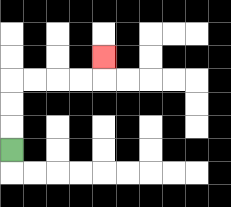{'start': '[0, 6]', 'end': '[4, 2]', 'path_directions': 'U,U,U,R,R,R,R,U', 'path_coordinates': '[[0, 6], [0, 5], [0, 4], [0, 3], [1, 3], [2, 3], [3, 3], [4, 3], [4, 2]]'}